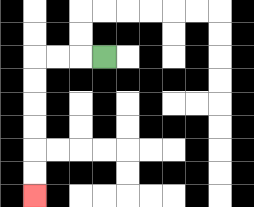{'start': '[4, 2]', 'end': '[1, 8]', 'path_directions': 'L,L,L,D,D,D,D,D,D', 'path_coordinates': '[[4, 2], [3, 2], [2, 2], [1, 2], [1, 3], [1, 4], [1, 5], [1, 6], [1, 7], [1, 8]]'}